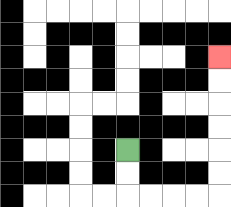{'start': '[5, 6]', 'end': '[9, 2]', 'path_directions': 'D,D,R,R,R,R,U,U,U,U,U,U', 'path_coordinates': '[[5, 6], [5, 7], [5, 8], [6, 8], [7, 8], [8, 8], [9, 8], [9, 7], [9, 6], [9, 5], [9, 4], [9, 3], [9, 2]]'}